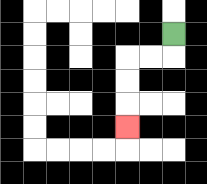{'start': '[7, 1]', 'end': '[5, 5]', 'path_directions': 'D,L,L,D,D,D', 'path_coordinates': '[[7, 1], [7, 2], [6, 2], [5, 2], [5, 3], [5, 4], [5, 5]]'}